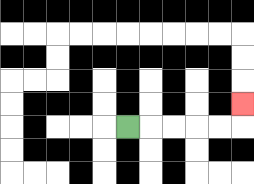{'start': '[5, 5]', 'end': '[10, 4]', 'path_directions': 'R,R,R,R,R,U', 'path_coordinates': '[[5, 5], [6, 5], [7, 5], [8, 5], [9, 5], [10, 5], [10, 4]]'}